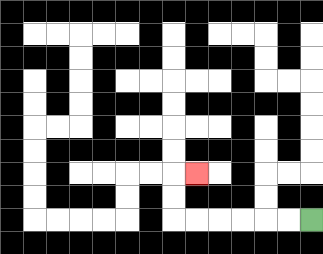{'start': '[13, 9]', 'end': '[8, 7]', 'path_directions': 'L,L,L,L,L,L,U,U,R', 'path_coordinates': '[[13, 9], [12, 9], [11, 9], [10, 9], [9, 9], [8, 9], [7, 9], [7, 8], [7, 7], [8, 7]]'}